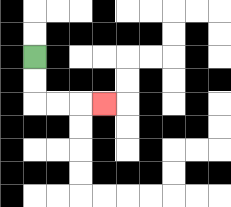{'start': '[1, 2]', 'end': '[4, 4]', 'path_directions': 'D,D,R,R,R', 'path_coordinates': '[[1, 2], [1, 3], [1, 4], [2, 4], [3, 4], [4, 4]]'}